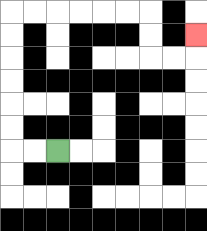{'start': '[2, 6]', 'end': '[8, 1]', 'path_directions': 'L,L,U,U,U,U,U,U,R,R,R,R,R,R,D,D,R,R,U', 'path_coordinates': '[[2, 6], [1, 6], [0, 6], [0, 5], [0, 4], [0, 3], [0, 2], [0, 1], [0, 0], [1, 0], [2, 0], [3, 0], [4, 0], [5, 0], [6, 0], [6, 1], [6, 2], [7, 2], [8, 2], [8, 1]]'}